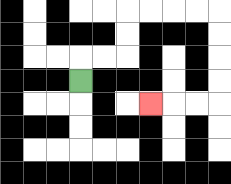{'start': '[3, 3]', 'end': '[6, 4]', 'path_directions': 'U,R,R,U,U,R,R,R,R,D,D,D,D,L,L,L', 'path_coordinates': '[[3, 3], [3, 2], [4, 2], [5, 2], [5, 1], [5, 0], [6, 0], [7, 0], [8, 0], [9, 0], [9, 1], [9, 2], [9, 3], [9, 4], [8, 4], [7, 4], [6, 4]]'}